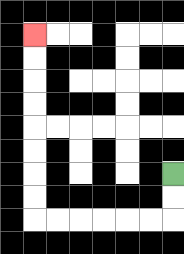{'start': '[7, 7]', 'end': '[1, 1]', 'path_directions': 'D,D,L,L,L,L,L,L,U,U,U,U,U,U,U,U', 'path_coordinates': '[[7, 7], [7, 8], [7, 9], [6, 9], [5, 9], [4, 9], [3, 9], [2, 9], [1, 9], [1, 8], [1, 7], [1, 6], [1, 5], [1, 4], [1, 3], [1, 2], [1, 1]]'}